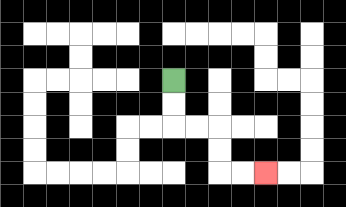{'start': '[7, 3]', 'end': '[11, 7]', 'path_directions': 'D,D,R,R,D,D,R,R', 'path_coordinates': '[[7, 3], [7, 4], [7, 5], [8, 5], [9, 5], [9, 6], [9, 7], [10, 7], [11, 7]]'}